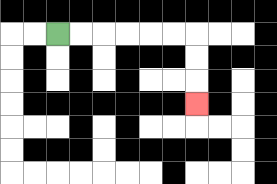{'start': '[2, 1]', 'end': '[8, 4]', 'path_directions': 'R,R,R,R,R,R,D,D,D', 'path_coordinates': '[[2, 1], [3, 1], [4, 1], [5, 1], [6, 1], [7, 1], [8, 1], [8, 2], [8, 3], [8, 4]]'}